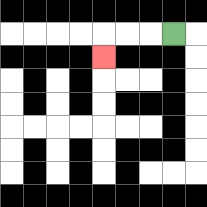{'start': '[7, 1]', 'end': '[4, 2]', 'path_directions': 'L,L,L,D', 'path_coordinates': '[[7, 1], [6, 1], [5, 1], [4, 1], [4, 2]]'}